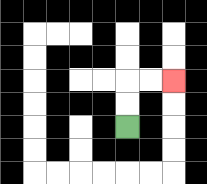{'start': '[5, 5]', 'end': '[7, 3]', 'path_directions': 'U,U,R,R', 'path_coordinates': '[[5, 5], [5, 4], [5, 3], [6, 3], [7, 3]]'}